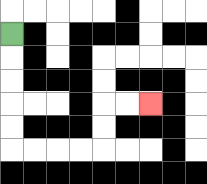{'start': '[0, 1]', 'end': '[6, 4]', 'path_directions': 'D,D,D,D,D,R,R,R,R,U,U,R,R', 'path_coordinates': '[[0, 1], [0, 2], [0, 3], [0, 4], [0, 5], [0, 6], [1, 6], [2, 6], [3, 6], [4, 6], [4, 5], [4, 4], [5, 4], [6, 4]]'}